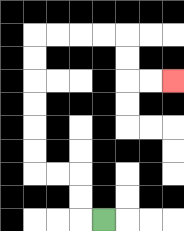{'start': '[4, 9]', 'end': '[7, 3]', 'path_directions': 'L,U,U,L,L,U,U,U,U,U,U,R,R,R,R,D,D,R,R', 'path_coordinates': '[[4, 9], [3, 9], [3, 8], [3, 7], [2, 7], [1, 7], [1, 6], [1, 5], [1, 4], [1, 3], [1, 2], [1, 1], [2, 1], [3, 1], [4, 1], [5, 1], [5, 2], [5, 3], [6, 3], [7, 3]]'}